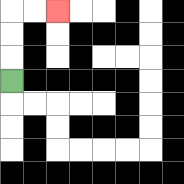{'start': '[0, 3]', 'end': '[2, 0]', 'path_directions': 'U,U,U,R,R', 'path_coordinates': '[[0, 3], [0, 2], [0, 1], [0, 0], [1, 0], [2, 0]]'}